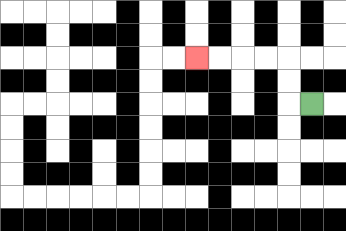{'start': '[13, 4]', 'end': '[8, 2]', 'path_directions': 'L,U,U,L,L,L,L', 'path_coordinates': '[[13, 4], [12, 4], [12, 3], [12, 2], [11, 2], [10, 2], [9, 2], [8, 2]]'}